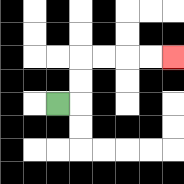{'start': '[2, 4]', 'end': '[7, 2]', 'path_directions': 'R,U,U,R,R,R,R', 'path_coordinates': '[[2, 4], [3, 4], [3, 3], [3, 2], [4, 2], [5, 2], [6, 2], [7, 2]]'}